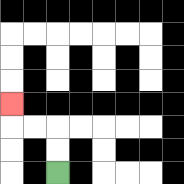{'start': '[2, 7]', 'end': '[0, 4]', 'path_directions': 'U,U,L,L,U', 'path_coordinates': '[[2, 7], [2, 6], [2, 5], [1, 5], [0, 5], [0, 4]]'}